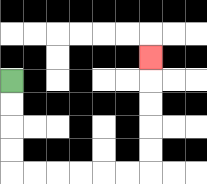{'start': '[0, 3]', 'end': '[6, 2]', 'path_directions': 'D,D,D,D,R,R,R,R,R,R,U,U,U,U,U', 'path_coordinates': '[[0, 3], [0, 4], [0, 5], [0, 6], [0, 7], [1, 7], [2, 7], [3, 7], [4, 7], [5, 7], [6, 7], [6, 6], [6, 5], [6, 4], [6, 3], [6, 2]]'}